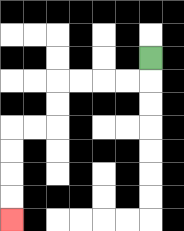{'start': '[6, 2]', 'end': '[0, 9]', 'path_directions': 'D,L,L,L,L,D,D,L,L,D,D,D,D', 'path_coordinates': '[[6, 2], [6, 3], [5, 3], [4, 3], [3, 3], [2, 3], [2, 4], [2, 5], [1, 5], [0, 5], [0, 6], [0, 7], [0, 8], [0, 9]]'}